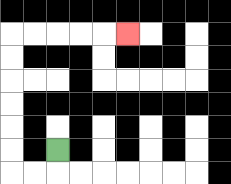{'start': '[2, 6]', 'end': '[5, 1]', 'path_directions': 'D,L,L,U,U,U,U,U,U,R,R,R,R,R', 'path_coordinates': '[[2, 6], [2, 7], [1, 7], [0, 7], [0, 6], [0, 5], [0, 4], [0, 3], [0, 2], [0, 1], [1, 1], [2, 1], [3, 1], [4, 1], [5, 1]]'}